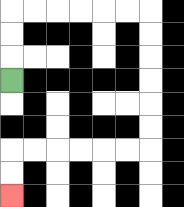{'start': '[0, 3]', 'end': '[0, 8]', 'path_directions': 'U,U,U,R,R,R,R,R,R,D,D,D,D,D,D,L,L,L,L,L,L,D,D', 'path_coordinates': '[[0, 3], [0, 2], [0, 1], [0, 0], [1, 0], [2, 0], [3, 0], [4, 0], [5, 0], [6, 0], [6, 1], [6, 2], [6, 3], [6, 4], [6, 5], [6, 6], [5, 6], [4, 6], [3, 6], [2, 6], [1, 6], [0, 6], [0, 7], [0, 8]]'}